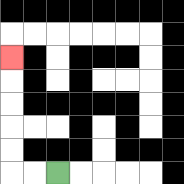{'start': '[2, 7]', 'end': '[0, 2]', 'path_directions': 'L,L,U,U,U,U,U', 'path_coordinates': '[[2, 7], [1, 7], [0, 7], [0, 6], [0, 5], [0, 4], [0, 3], [0, 2]]'}